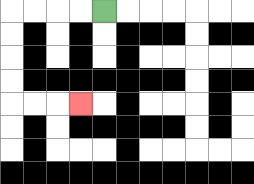{'start': '[4, 0]', 'end': '[3, 4]', 'path_directions': 'L,L,L,L,D,D,D,D,R,R,R', 'path_coordinates': '[[4, 0], [3, 0], [2, 0], [1, 0], [0, 0], [0, 1], [0, 2], [0, 3], [0, 4], [1, 4], [2, 4], [3, 4]]'}